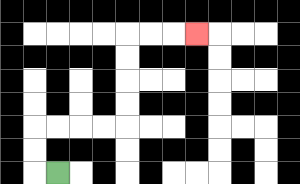{'start': '[2, 7]', 'end': '[8, 1]', 'path_directions': 'L,U,U,R,R,R,R,U,U,U,U,R,R,R', 'path_coordinates': '[[2, 7], [1, 7], [1, 6], [1, 5], [2, 5], [3, 5], [4, 5], [5, 5], [5, 4], [5, 3], [5, 2], [5, 1], [6, 1], [7, 1], [8, 1]]'}